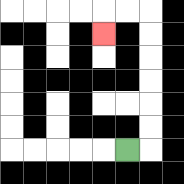{'start': '[5, 6]', 'end': '[4, 1]', 'path_directions': 'R,U,U,U,U,U,U,L,L,D', 'path_coordinates': '[[5, 6], [6, 6], [6, 5], [6, 4], [6, 3], [6, 2], [6, 1], [6, 0], [5, 0], [4, 0], [4, 1]]'}